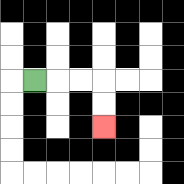{'start': '[1, 3]', 'end': '[4, 5]', 'path_directions': 'R,R,R,D,D', 'path_coordinates': '[[1, 3], [2, 3], [3, 3], [4, 3], [4, 4], [4, 5]]'}